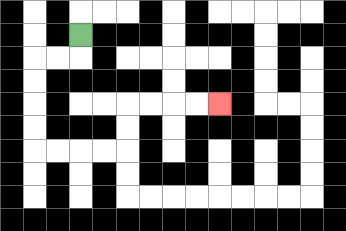{'start': '[3, 1]', 'end': '[9, 4]', 'path_directions': 'D,L,L,D,D,D,D,R,R,R,R,U,U,R,R,R,R', 'path_coordinates': '[[3, 1], [3, 2], [2, 2], [1, 2], [1, 3], [1, 4], [1, 5], [1, 6], [2, 6], [3, 6], [4, 6], [5, 6], [5, 5], [5, 4], [6, 4], [7, 4], [8, 4], [9, 4]]'}